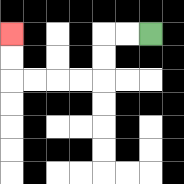{'start': '[6, 1]', 'end': '[0, 1]', 'path_directions': 'L,L,D,D,L,L,L,L,U,U', 'path_coordinates': '[[6, 1], [5, 1], [4, 1], [4, 2], [4, 3], [3, 3], [2, 3], [1, 3], [0, 3], [0, 2], [0, 1]]'}